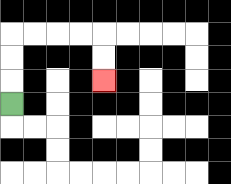{'start': '[0, 4]', 'end': '[4, 3]', 'path_directions': 'U,U,U,R,R,R,R,D,D', 'path_coordinates': '[[0, 4], [0, 3], [0, 2], [0, 1], [1, 1], [2, 1], [3, 1], [4, 1], [4, 2], [4, 3]]'}